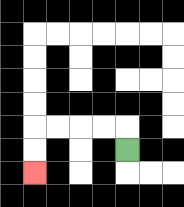{'start': '[5, 6]', 'end': '[1, 7]', 'path_directions': 'U,L,L,L,L,D,D', 'path_coordinates': '[[5, 6], [5, 5], [4, 5], [3, 5], [2, 5], [1, 5], [1, 6], [1, 7]]'}